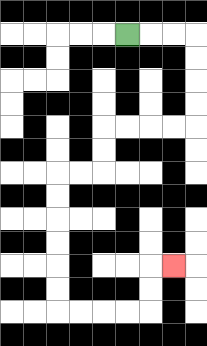{'start': '[5, 1]', 'end': '[7, 11]', 'path_directions': 'R,R,R,D,D,D,D,L,L,L,L,D,D,L,L,D,D,D,D,D,D,R,R,R,R,U,U,R', 'path_coordinates': '[[5, 1], [6, 1], [7, 1], [8, 1], [8, 2], [8, 3], [8, 4], [8, 5], [7, 5], [6, 5], [5, 5], [4, 5], [4, 6], [4, 7], [3, 7], [2, 7], [2, 8], [2, 9], [2, 10], [2, 11], [2, 12], [2, 13], [3, 13], [4, 13], [5, 13], [6, 13], [6, 12], [6, 11], [7, 11]]'}